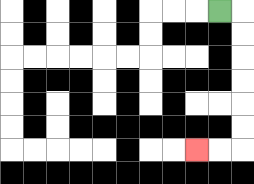{'start': '[9, 0]', 'end': '[8, 6]', 'path_directions': 'R,D,D,D,D,D,D,L,L', 'path_coordinates': '[[9, 0], [10, 0], [10, 1], [10, 2], [10, 3], [10, 4], [10, 5], [10, 6], [9, 6], [8, 6]]'}